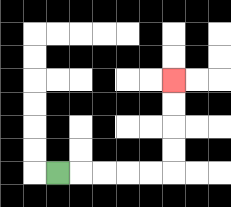{'start': '[2, 7]', 'end': '[7, 3]', 'path_directions': 'R,R,R,R,R,U,U,U,U', 'path_coordinates': '[[2, 7], [3, 7], [4, 7], [5, 7], [6, 7], [7, 7], [7, 6], [7, 5], [7, 4], [7, 3]]'}